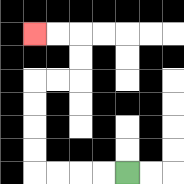{'start': '[5, 7]', 'end': '[1, 1]', 'path_directions': 'L,L,L,L,U,U,U,U,R,R,U,U,L,L', 'path_coordinates': '[[5, 7], [4, 7], [3, 7], [2, 7], [1, 7], [1, 6], [1, 5], [1, 4], [1, 3], [2, 3], [3, 3], [3, 2], [3, 1], [2, 1], [1, 1]]'}